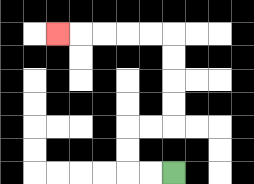{'start': '[7, 7]', 'end': '[2, 1]', 'path_directions': 'L,L,U,U,R,R,U,U,U,U,L,L,L,L,L', 'path_coordinates': '[[7, 7], [6, 7], [5, 7], [5, 6], [5, 5], [6, 5], [7, 5], [7, 4], [7, 3], [7, 2], [7, 1], [6, 1], [5, 1], [4, 1], [3, 1], [2, 1]]'}